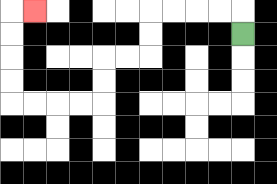{'start': '[10, 1]', 'end': '[1, 0]', 'path_directions': 'U,L,L,L,L,D,D,L,L,D,D,L,L,L,L,U,U,U,U,R', 'path_coordinates': '[[10, 1], [10, 0], [9, 0], [8, 0], [7, 0], [6, 0], [6, 1], [6, 2], [5, 2], [4, 2], [4, 3], [4, 4], [3, 4], [2, 4], [1, 4], [0, 4], [0, 3], [0, 2], [0, 1], [0, 0], [1, 0]]'}